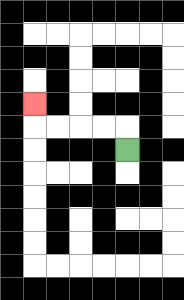{'start': '[5, 6]', 'end': '[1, 4]', 'path_directions': 'U,L,L,L,L,U', 'path_coordinates': '[[5, 6], [5, 5], [4, 5], [3, 5], [2, 5], [1, 5], [1, 4]]'}